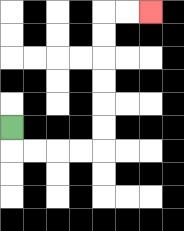{'start': '[0, 5]', 'end': '[6, 0]', 'path_directions': 'D,R,R,R,R,U,U,U,U,U,U,R,R', 'path_coordinates': '[[0, 5], [0, 6], [1, 6], [2, 6], [3, 6], [4, 6], [4, 5], [4, 4], [4, 3], [4, 2], [4, 1], [4, 0], [5, 0], [6, 0]]'}